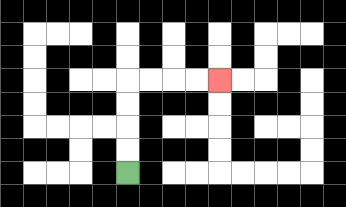{'start': '[5, 7]', 'end': '[9, 3]', 'path_directions': 'U,U,U,U,R,R,R,R', 'path_coordinates': '[[5, 7], [5, 6], [5, 5], [5, 4], [5, 3], [6, 3], [7, 3], [8, 3], [9, 3]]'}